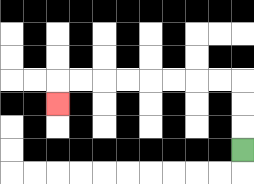{'start': '[10, 6]', 'end': '[2, 4]', 'path_directions': 'U,U,U,L,L,L,L,L,L,L,L,D', 'path_coordinates': '[[10, 6], [10, 5], [10, 4], [10, 3], [9, 3], [8, 3], [7, 3], [6, 3], [5, 3], [4, 3], [3, 3], [2, 3], [2, 4]]'}